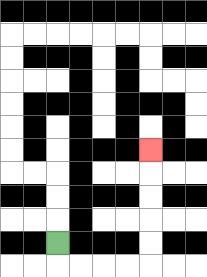{'start': '[2, 10]', 'end': '[6, 6]', 'path_directions': 'D,R,R,R,R,U,U,U,U,U', 'path_coordinates': '[[2, 10], [2, 11], [3, 11], [4, 11], [5, 11], [6, 11], [6, 10], [6, 9], [6, 8], [6, 7], [6, 6]]'}